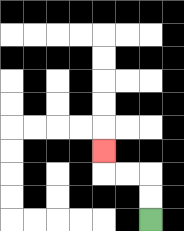{'start': '[6, 9]', 'end': '[4, 6]', 'path_directions': 'U,U,L,L,U', 'path_coordinates': '[[6, 9], [6, 8], [6, 7], [5, 7], [4, 7], [4, 6]]'}